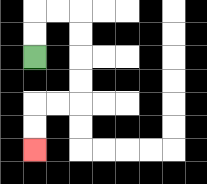{'start': '[1, 2]', 'end': '[1, 6]', 'path_directions': 'U,U,R,R,D,D,D,D,L,L,D,D', 'path_coordinates': '[[1, 2], [1, 1], [1, 0], [2, 0], [3, 0], [3, 1], [3, 2], [3, 3], [3, 4], [2, 4], [1, 4], [1, 5], [1, 6]]'}